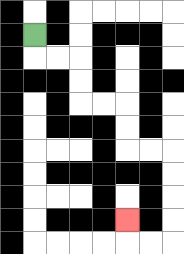{'start': '[1, 1]', 'end': '[5, 9]', 'path_directions': 'D,R,R,D,D,R,R,D,D,R,R,D,D,D,D,L,L,U', 'path_coordinates': '[[1, 1], [1, 2], [2, 2], [3, 2], [3, 3], [3, 4], [4, 4], [5, 4], [5, 5], [5, 6], [6, 6], [7, 6], [7, 7], [7, 8], [7, 9], [7, 10], [6, 10], [5, 10], [5, 9]]'}